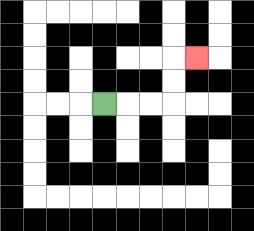{'start': '[4, 4]', 'end': '[8, 2]', 'path_directions': 'R,R,R,U,U,R', 'path_coordinates': '[[4, 4], [5, 4], [6, 4], [7, 4], [7, 3], [7, 2], [8, 2]]'}